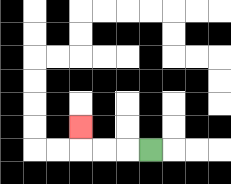{'start': '[6, 6]', 'end': '[3, 5]', 'path_directions': 'L,L,L,U', 'path_coordinates': '[[6, 6], [5, 6], [4, 6], [3, 6], [3, 5]]'}